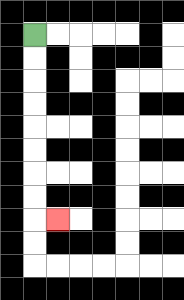{'start': '[1, 1]', 'end': '[2, 9]', 'path_directions': 'D,D,D,D,D,D,D,D,R', 'path_coordinates': '[[1, 1], [1, 2], [1, 3], [1, 4], [1, 5], [1, 6], [1, 7], [1, 8], [1, 9], [2, 9]]'}